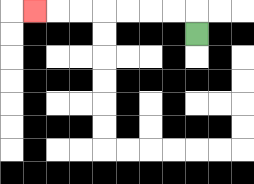{'start': '[8, 1]', 'end': '[1, 0]', 'path_directions': 'U,L,L,L,L,L,L,L', 'path_coordinates': '[[8, 1], [8, 0], [7, 0], [6, 0], [5, 0], [4, 0], [3, 0], [2, 0], [1, 0]]'}